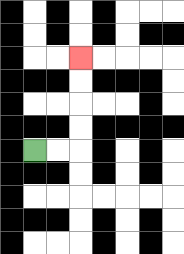{'start': '[1, 6]', 'end': '[3, 2]', 'path_directions': 'R,R,U,U,U,U', 'path_coordinates': '[[1, 6], [2, 6], [3, 6], [3, 5], [3, 4], [3, 3], [3, 2]]'}